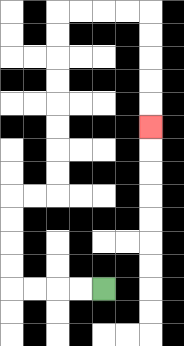{'start': '[4, 12]', 'end': '[6, 5]', 'path_directions': 'L,L,L,L,U,U,U,U,R,R,U,U,U,U,U,U,U,U,R,R,R,R,D,D,D,D,D', 'path_coordinates': '[[4, 12], [3, 12], [2, 12], [1, 12], [0, 12], [0, 11], [0, 10], [0, 9], [0, 8], [1, 8], [2, 8], [2, 7], [2, 6], [2, 5], [2, 4], [2, 3], [2, 2], [2, 1], [2, 0], [3, 0], [4, 0], [5, 0], [6, 0], [6, 1], [6, 2], [6, 3], [6, 4], [6, 5]]'}